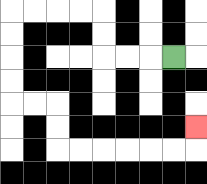{'start': '[7, 2]', 'end': '[8, 5]', 'path_directions': 'L,L,L,U,U,L,L,L,L,D,D,D,D,R,R,D,D,R,R,R,R,R,R,U', 'path_coordinates': '[[7, 2], [6, 2], [5, 2], [4, 2], [4, 1], [4, 0], [3, 0], [2, 0], [1, 0], [0, 0], [0, 1], [0, 2], [0, 3], [0, 4], [1, 4], [2, 4], [2, 5], [2, 6], [3, 6], [4, 6], [5, 6], [6, 6], [7, 6], [8, 6], [8, 5]]'}